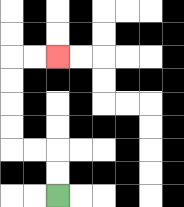{'start': '[2, 8]', 'end': '[2, 2]', 'path_directions': 'U,U,L,L,U,U,U,U,R,R', 'path_coordinates': '[[2, 8], [2, 7], [2, 6], [1, 6], [0, 6], [0, 5], [0, 4], [0, 3], [0, 2], [1, 2], [2, 2]]'}